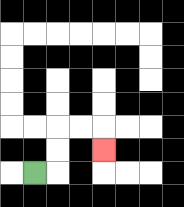{'start': '[1, 7]', 'end': '[4, 6]', 'path_directions': 'R,U,U,R,R,D', 'path_coordinates': '[[1, 7], [2, 7], [2, 6], [2, 5], [3, 5], [4, 5], [4, 6]]'}